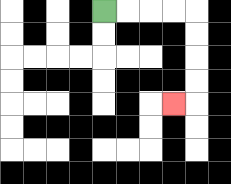{'start': '[4, 0]', 'end': '[7, 4]', 'path_directions': 'R,R,R,R,D,D,D,D,L', 'path_coordinates': '[[4, 0], [5, 0], [6, 0], [7, 0], [8, 0], [8, 1], [8, 2], [8, 3], [8, 4], [7, 4]]'}